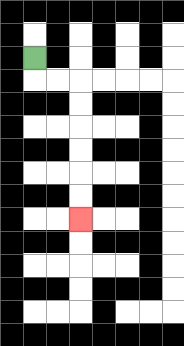{'start': '[1, 2]', 'end': '[3, 9]', 'path_directions': 'D,R,R,D,D,D,D,D,D', 'path_coordinates': '[[1, 2], [1, 3], [2, 3], [3, 3], [3, 4], [3, 5], [3, 6], [3, 7], [3, 8], [3, 9]]'}